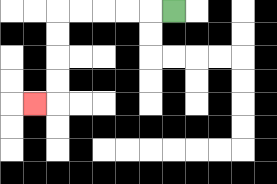{'start': '[7, 0]', 'end': '[1, 4]', 'path_directions': 'L,L,L,L,L,D,D,D,D,L', 'path_coordinates': '[[7, 0], [6, 0], [5, 0], [4, 0], [3, 0], [2, 0], [2, 1], [2, 2], [2, 3], [2, 4], [1, 4]]'}